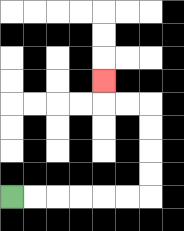{'start': '[0, 8]', 'end': '[4, 3]', 'path_directions': 'R,R,R,R,R,R,U,U,U,U,L,L,U', 'path_coordinates': '[[0, 8], [1, 8], [2, 8], [3, 8], [4, 8], [5, 8], [6, 8], [6, 7], [6, 6], [6, 5], [6, 4], [5, 4], [4, 4], [4, 3]]'}